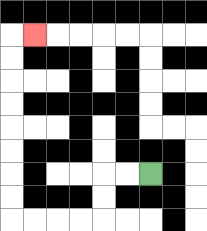{'start': '[6, 7]', 'end': '[1, 1]', 'path_directions': 'L,L,D,D,L,L,L,L,U,U,U,U,U,U,U,U,R', 'path_coordinates': '[[6, 7], [5, 7], [4, 7], [4, 8], [4, 9], [3, 9], [2, 9], [1, 9], [0, 9], [0, 8], [0, 7], [0, 6], [0, 5], [0, 4], [0, 3], [0, 2], [0, 1], [1, 1]]'}